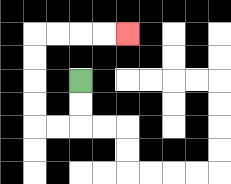{'start': '[3, 3]', 'end': '[5, 1]', 'path_directions': 'D,D,L,L,U,U,U,U,R,R,R,R', 'path_coordinates': '[[3, 3], [3, 4], [3, 5], [2, 5], [1, 5], [1, 4], [1, 3], [1, 2], [1, 1], [2, 1], [3, 1], [4, 1], [5, 1]]'}